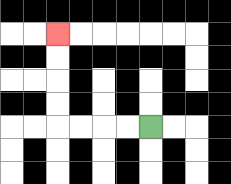{'start': '[6, 5]', 'end': '[2, 1]', 'path_directions': 'L,L,L,L,U,U,U,U', 'path_coordinates': '[[6, 5], [5, 5], [4, 5], [3, 5], [2, 5], [2, 4], [2, 3], [2, 2], [2, 1]]'}